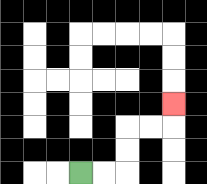{'start': '[3, 7]', 'end': '[7, 4]', 'path_directions': 'R,R,U,U,R,R,U', 'path_coordinates': '[[3, 7], [4, 7], [5, 7], [5, 6], [5, 5], [6, 5], [7, 5], [7, 4]]'}